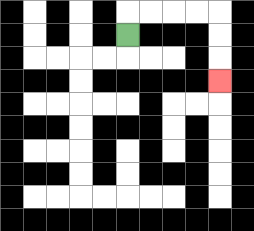{'start': '[5, 1]', 'end': '[9, 3]', 'path_directions': 'U,R,R,R,R,D,D,D', 'path_coordinates': '[[5, 1], [5, 0], [6, 0], [7, 0], [8, 0], [9, 0], [9, 1], [9, 2], [9, 3]]'}